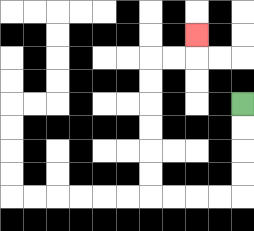{'start': '[10, 4]', 'end': '[8, 1]', 'path_directions': 'D,D,D,D,L,L,L,L,U,U,U,U,U,U,R,R,U', 'path_coordinates': '[[10, 4], [10, 5], [10, 6], [10, 7], [10, 8], [9, 8], [8, 8], [7, 8], [6, 8], [6, 7], [6, 6], [6, 5], [6, 4], [6, 3], [6, 2], [7, 2], [8, 2], [8, 1]]'}